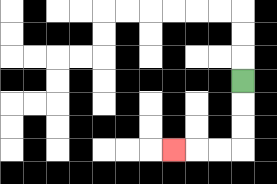{'start': '[10, 3]', 'end': '[7, 6]', 'path_directions': 'D,D,D,L,L,L', 'path_coordinates': '[[10, 3], [10, 4], [10, 5], [10, 6], [9, 6], [8, 6], [7, 6]]'}